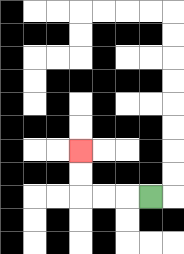{'start': '[6, 8]', 'end': '[3, 6]', 'path_directions': 'L,L,L,U,U', 'path_coordinates': '[[6, 8], [5, 8], [4, 8], [3, 8], [3, 7], [3, 6]]'}